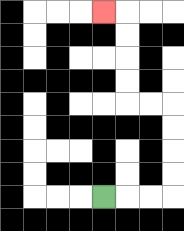{'start': '[4, 8]', 'end': '[4, 0]', 'path_directions': 'R,R,R,U,U,U,U,L,L,U,U,U,U,L', 'path_coordinates': '[[4, 8], [5, 8], [6, 8], [7, 8], [7, 7], [7, 6], [7, 5], [7, 4], [6, 4], [5, 4], [5, 3], [5, 2], [5, 1], [5, 0], [4, 0]]'}